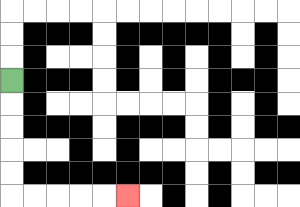{'start': '[0, 3]', 'end': '[5, 8]', 'path_directions': 'D,D,D,D,D,R,R,R,R,R', 'path_coordinates': '[[0, 3], [0, 4], [0, 5], [0, 6], [0, 7], [0, 8], [1, 8], [2, 8], [3, 8], [4, 8], [5, 8]]'}